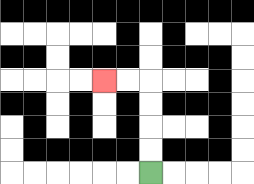{'start': '[6, 7]', 'end': '[4, 3]', 'path_directions': 'U,U,U,U,L,L', 'path_coordinates': '[[6, 7], [6, 6], [6, 5], [6, 4], [6, 3], [5, 3], [4, 3]]'}